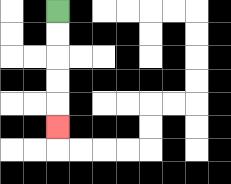{'start': '[2, 0]', 'end': '[2, 5]', 'path_directions': 'D,D,D,D,D', 'path_coordinates': '[[2, 0], [2, 1], [2, 2], [2, 3], [2, 4], [2, 5]]'}